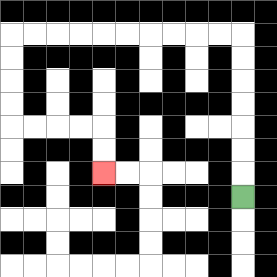{'start': '[10, 8]', 'end': '[4, 7]', 'path_directions': 'U,U,U,U,U,U,U,L,L,L,L,L,L,L,L,L,L,D,D,D,D,R,R,R,R,D,D', 'path_coordinates': '[[10, 8], [10, 7], [10, 6], [10, 5], [10, 4], [10, 3], [10, 2], [10, 1], [9, 1], [8, 1], [7, 1], [6, 1], [5, 1], [4, 1], [3, 1], [2, 1], [1, 1], [0, 1], [0, 2], [0, 3], [0, 4], [0, 5], [1, 5], [2, 5], [3, 5], [4, 5], [4, 6], [4, 7]]'}